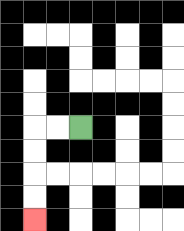{'start': '[3, 5]', 'end': '[1, 9]', 'path_directions': 'L,L,D,D,D,D', 'path_coordinates': '[[3, 5], [2, 5], [1, 5], [1, 6], [1, 7], [1, 8], [1, 9]]'}